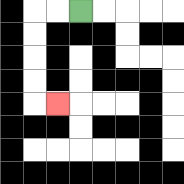{'start': '[3, 0]', 'end': '[2, 4]', 'path_directions': 'L,L,D,D,D,D,R', 'path_coordinates': '[[3, 0], [2, 0], [1, 0], [1, 1], [1, 2], [1, 3], [1, 4], [2, 4]]'}